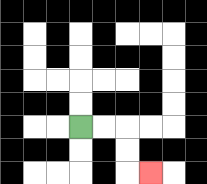{'start': '[3, 5]', 'end': '[6, 7]', 'path_directions': 'R,R,D,D,R', 'path_coordinates': '[[3, 5], [4, 5], [5, 5], [5, 6], [5, 7], [6, 7]]'}